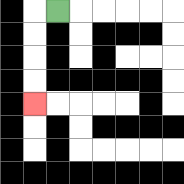{'start': '[2, 0]', 'end': '[1, 4]', 'path_directions': 'L,D,D,D,D', 'path_coordinates': '[[2, 0], [1, 0], [1, 1], [1, 2], [1, 3], [1, 4]]'}